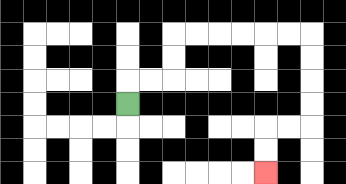{'start': '[5, 4]', 'end': '[11, 7]', 'path_directions': 'U,R,R,U,U,R,R,R,R,R,R,D,D,D,D,L,L,D,D', 'path_coordinates': '[[5, 4], [5, 3], [6, 3], [7, 3], [7, 2], [7, 1], [8, 1], [9, 1], [10, 1], [11, 1], [12, 1], [13, 1], [13, 2], [13, 3], [13, 4], [13, 5], [12, 5], [11, 5], [11, 6], [11, 7]]'}